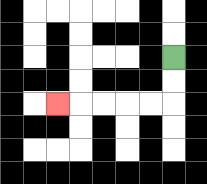{'start': '[7, 2]', 'end': '[2, 4]', 'path_directions': 'D,D,L,L,L,L,L', 'path_coordinates': '[[7, 2], [7, 3], [7, 4], [6, 4], [5, 4], [4, 4], [3, 4], [2, 4]]'}